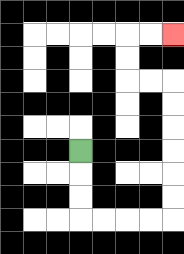{'start': '[3, 6]', 'end': '[7, 1]', 'path_directions': 'D,D,D,R,R,R,R,U,U,U,U,U,U,L,L,U,U,R,R', 'path_coordinates': '[[3, 6], [3, 7], [3, 8], [3, 9], [4, 9], [5, 9], [6, 9], [7, 9], [7, 8], [7, 7], [7, 6], [7, 5], [7, 4], [7, 3], [6, 3], [5, 3], [5, 2], [5, 1], [6, 1], [7, 1]]'}